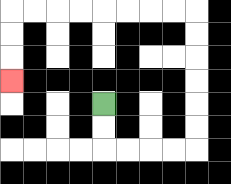{'start': '[4, 4]', 'end': '[0, 3]', 'path_directions': 'D,D,R,R,R,R,U,U,U,U,U,U,L,L,L,L,L,L,L,L,D,D,D', 'path_coordinates': '[[4, 4], [4, 5], [4, 6], [5, 6], [6, 6], [7, 6], [8, 6], [8, 5], [8, 4], [8, 3], [8, 2], [8, 1], [8, 0], [7, 0], [6, 0], [5, 0], [4, 0], [3, 0], [2, 0], [1, 0], [0, 0], [0, 1], [0, 2], [0, 3]]'}